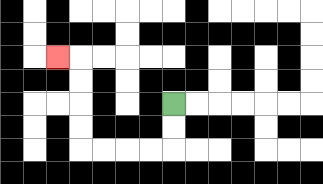{'start': '[7, 4]', 'end': '[2, 2]', 'path_directions': 'D,D,L,L,L,L,U,U,U,U,L', 'path_coordinates': '[[7, 4], [7, 5], [7, 6], [6, 6], [5, 6], [4, 6], [3, 6], [3, 5], [3, 4], [3, 3], [3, 2], [2, 2]]'}